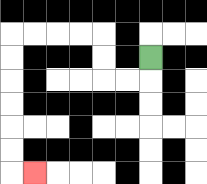{'start': '[6, 2]', 'end': '[1, 7]', 'path_directions': 'D,L,L,U,U,L,L,L,L,D,D,D,D,D,D,R', 'path_coordinates': '[[6, 2], [6, 3], [5, 3], [4, 3], [4, 2], [4, 1], [3, 1], [2, 1], [1, 1], [0, 1], [0, 2], [0, 3], [0, 4], [0, 5], [0, 6], [0, 7], [1, 7]]'}